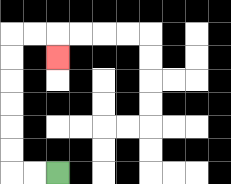{'start': '[2, 7]', 'end': '[2, 2]', 'path_directions': 'L,L,U,U,U,U,U,U,R,R,D', 'path_coordinates': '[[2, 7], [1, 7], [0, 7], [0, 6], [0, 5], [0, 4], [0, 3], [0, 2], [0, 1], [1, 1], [2, 1], [2, 2]]'}